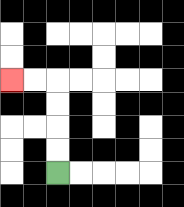{'start': '[2, 7]', 'end': '[0, 3]', 'path_directions': 'U,U,U,U,L,L', 'path_coordinates': '[[2, 7], [2, 6], [2, 5], [2, 4], [2, 3], [1, 3], [0, 3]]'}